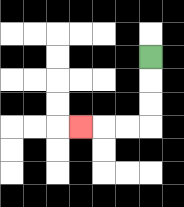{'start': '[6, 2]', 'end': '[3, 5]', 'path_directions': 'D,D,D,L,L,L', 'path_coordinates': '[[6, 2], [6, 3], [6, 4], [6, 5], [5, 5], [4, 5], [3, 5]]'}